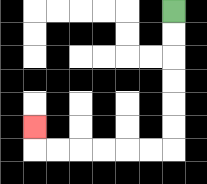{'start': '[7, 0]', 'end': '[1, 5]', 'path_directions': 'D,D,D,D,D,D,L,L,L,L,L,L,U', 'path_coordinates': '[[7, 0], [7, 1], [7, 2], [7, 3], [7, 4], [7, 5], [7, 6], [6, 6], [5, 6], [4, 6], [3, 6], [2, 6], [1, 6], [1, 5]]'}